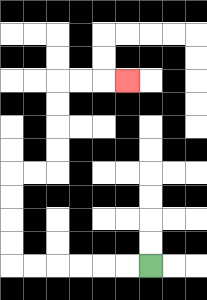{'start': '[6, 11]', 'end': '[5, 3]', 'path_directions': 'L,L,L,L,L,L,U,U,U,U,R,R,U,U,U,U,R,R,R', 'path_coordinates': '[[6, 11], [5, 11], [4, 11], [3, 11], [2, 11], [1, 11], [0, 11], [0, 10], [0, 9], [0, 8], [0, 7], [1, 7], [2, 7], [2, 6], [2, 5], [2, 4], [2, 3], [3, 3], [4, 3], [5, 3]]'}